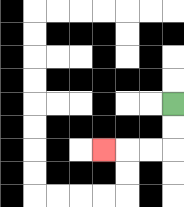{'start': '[7, 4]', 'end': '[4, 6]', 'path_directions': 'D,D,L,L,L', 'path_coordinates': '[[7, 4], [7, 5], [7, 6], [6, 6], [5, 6], [4, 6]]'}